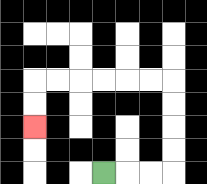{'start': '[4, 7]', 'end': '[1, 5]', 'path_directions': 'R,R,R,U,U,U,U,L,L,L,L,L,L,D,D', 'path_coordinates': '[[4, 7], [5, 7], [6, 7], [7, 7], [7, 6], [7, 5], [7, 4], [7, 3], [6, 3], [5, 3], [4, 3], [3, 3], [2, 3], [1, 3], [1, 4], [1, 5]]'}